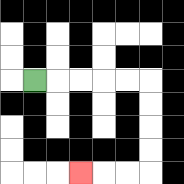{'start': '[1, 3]', 'end': '[3, 7]', 'path_directions': 'R,R,R,R,R,D,D,D,D,L,L,L', 'path_coordinates': '[[1, 3], [2, 3], [3, 3], [4, 3], [5, 3], [6, 3], [6, 4], [6, 5], [6, 6], [6, 7], [5, 7], [4, 7], [3, 7]]'}